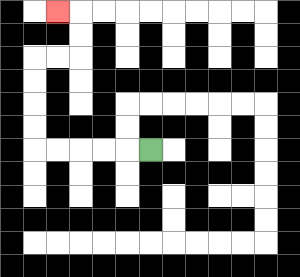{'start': '[6, 6]', 'end': '[2, 0]', 'path_directions': 'L,L,L,L,L,U,U,U,U,R,R,U,U,L', 'path_coordinates': '[[6, 6], [5, 6], [4, 6], [3, 6], [2, 6], [1, 6], [1, 5], [1, 4], [1, 3], [1, 2], [2, 2], [3, 2], [3, 1], [3, 0], [2, 0]]'}